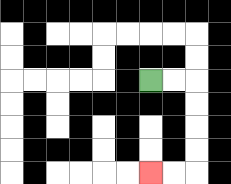{'start': '[6, 3]', 'end': '[6, 7]', 'path_directions': 'R,R,D,D,D,D,L,L', 'path_coordinates': '[[6, 3], [7, 3], [8, 3], [8, 4], [8, 5], [8, 6], [8, 7], [7, 7], [6, 7]]'}